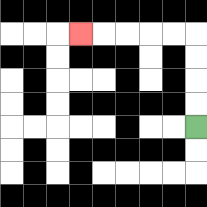{'start': '[8, 5]', 'end': '[3, 1]', 'path_directions': 'U,U,U,U,L,L,L,L,L', 'path_coordinates': '[[8, 5], [8, 4], [8, 3], [8, 2], [8, 1], [7, 1], [6, 1], [5, 1], [4, 1], [3, 1]]'}